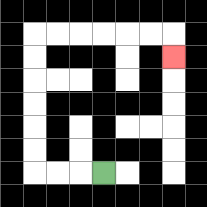{'start': '[4, 7]', 'end': '[7, 2]', 'path_directions': 'L,L,L,U,U,U,U,U,U,R,R,R,R,R,R,D', 'path_coordinates': '[[4, 7], [3, 7], [2, 7], [1, 7], [1, 6], [1, 5], [1, 4], [1, 3], [1, 2], [1, 1], [2, 1], [3, 1], [4, 1], [5, 1], [6, 1], [7, 1], [7, 2]]'}